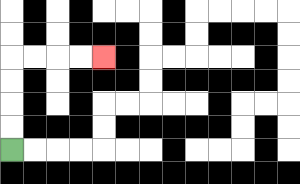{'start': '[0, 6]', 'end': '[4, 2]', 'path_directions': 'U,U,U,U,R,R,R,R', 'path_coordinates': '[[0, 6], [0, 5], [0, 4], [0, 3], [0, 2], [1, 2], [2, 2], [3, 2], [4, 2]]'}